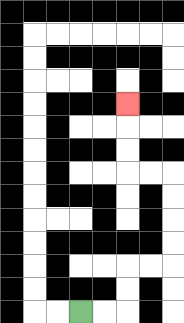{'start': '[3, 13]', 'end': '[5, 4]', 'path_directions': 'R,R,U,U,R,R,U,U,U,U,L,L,U,U,U', 'path_coordinates': '[[3, 13], [4, 13], [5, 13], [5, 12], [5, 11], [6, 11], [7, 11], [7, 10], [7, 9], [7, 8], [7, 7], [6, 7], [5, 7], [5, 6], [5, 5], [5, 4]]'}